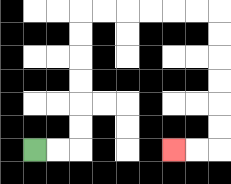{'start': '[1, 6]', 'end': '[7, 6]', 'path_directions': 'R,R,U,U,U,U,U,U,R,R,R,R,R,R,D,D,D,D,D,D,L,L', 'path_coordinates': '[[1, 6], [2, 6], [3, 6], [3, 5], [3, 4], [3, 3], [3, 2], [3, 1], [3, 0], [4, 0], [5, 0], [6, 0], [7, 0], [8, 0], [9, 0], [9, 1], [9, 2], [9, 3], [9, 4], [9, 5], [9, 6], [8, 6], [7, 6]]'}